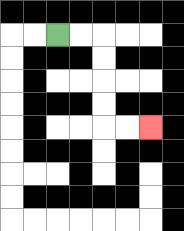{'start': '[2, 1]', 'end': '[6, 5]', 'path_directions': 'R,R,D,D,D,D,R,R', 'path_coordinates': '[[2, 1], [3, 1], [4, 1], [4, 2], [4, 3], [4, 4], [4, 5], [5, 5], [6, 5]]'}